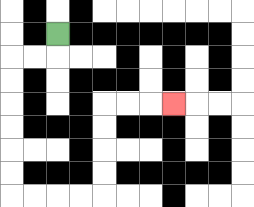{'start': '[2, 1]', 'end': '[7, 4]', 'path_directions': 'D,L,L,D,D,D,D,D,D,R,R,R,R,U,U,U,U,R,R,R', 'path_coordinates': '[[2, 1], [2, 2], [1, 2], [0, 2], [0, 3], [0, 4], [0, 5], [0, 6], [0, 7], [0, 8], [1, 8], [2, 8], [3, 8], [4, 8], [4, 7], [4, 6], [4, 5], [4, 4], [5, 4], [6, 4], [7, 4]]'}